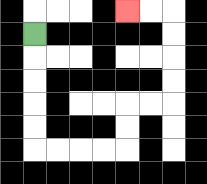{'start': '[1, 1]', 'end': '[5, 0]', 'path_directions': 'D,D,D,D,D,R,R,R,R,U,U,R,R,U,U,U,U,L,L', 'path_coordinates': '[[1, 1], [1, 2], [1, 3], [1, 4], [1, 5], [1, 6], [2, 6], [3, 6], [4, 6], [5, 6], [5, 5], [5, 4], [6, 4], [7, 4], [7, 3], [7, 2], [7, 1], [7, 0], [6, 0], [5, 0]]'}